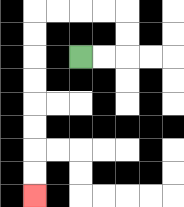{'start': '[3, 2]', 'end': '[1, 8]', 'path_directions': 'R,R,U,U,L,L,L,L,D,D,D,D,D,D,D,D', 'path_coordinates': '[[3, 2], [4, 2], [5, 2], [5, 1], [5, 0], [4, 0], [3, 0], [2, 0], [1, 0], [1, 1], [1, 2], [1, 3], [1, 4], [1, 5], [1, 6], [1, 7], [1, 8]]'}